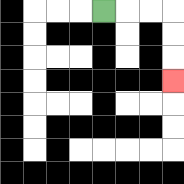{'start': '[4, 0]', 'end': '[7, 3]', 'path_directions': 'R,R,R,D,D,D', 'path_coordinates': '[[4, 0], [5, 0], [6, 0], [7, 0], [7, 1], [7, 2], [7, 3]]'}